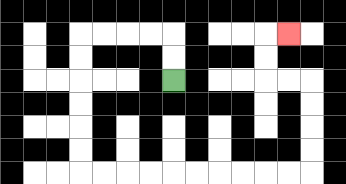{'start': '[7, 3]', 'end': '[12, 1]', 'path_directions': 'U,U,L,L,L,L,D,D,D,D,D,D,R,R,R,R,R,R,R,R,R,R,U,U,U,U,L,L,U,U,R', 'path_coordinates': '[[7, 3], [7, 2], [7, 1], [6, 1], [5, 1], [4, 1], [3, 1], [3, 2], [3, 3], [3, 4], [3, 5], [3, 6], [3, 7], [4, 7], [5, 7], [6, 7], [7, 7], [8, 7], [9, 7], [10, 7], [11, 7], [12, 7], [13, 7], [13, 6], [13, 5], [13, 4], [13, 3], [12, 3], [11, 3], [11, 2], [11, 1], [12, 1]]'}